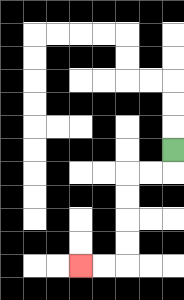{'start': '[7, 6]', 'end': '[3, 11]', 'path_directions': 'D,L,L,D,D,D,D,L,L', 'path_coordinates': '[[7, 6], [7, 7], [6, 7], [5, 7], [5, 8], [5, 9], [5, 10], [5, 11], [4, 11], [3, 11]]'}